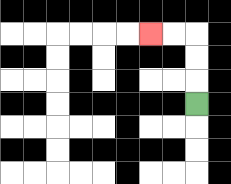{'start': '[8, 4]', 'end': '[6, 1]', 'path_directions': 'U,U,U,L,L', 'path_coordinates': '[[8, 4], [8, 3], [8, 2], [8, 1], [7, 1], [6, 1]]'}